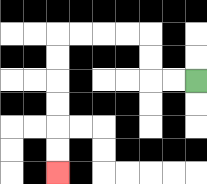{'start': '[8, 3]', 'end': '[2, 7]', 'path_directions': 'L,L,U,U,L,L,L,L,D,D,D,D,D,D', 'path_coordinates': '[[8, 3], [7, 3], [6, 3], [6, 2], [6, 1], [5, 1], [4, 1], [3, 1], [2, 1], [2, 2], [2, 3], [2, 4], [2, 5], [2, 6], [2, 7]]'}